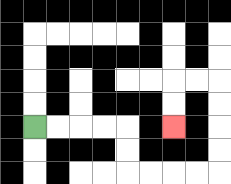{'start': '[1, 5]', 'end': '[7, 5]', 'path_directions': 'R,R,R,R,D,D,R,R,R,R,U,U,U,U,L,L,D,D', 'path_coordinates': '[[1, 5], [2, 5], [3, 5], [4, 5], [5, 5], [5, 6], [5, 7], [6, 7], [7, 7], [8, 7], [9, 7], [9, 6], [9, 5], [9, 4], [9, 3], [8, 3], [7, 3], [7, 4], [7, 5]]'}